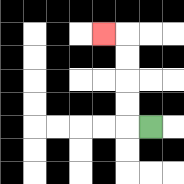{'start': '[6, 5]', 'end': '[4, 1]', 'path_directions': 'L,U,U,U,U,L', 'path_coordinates': '[[6, 5], [5, 5], [5, 4], [5, 3], [5, 2], [5, 1], [4, 1]]'}